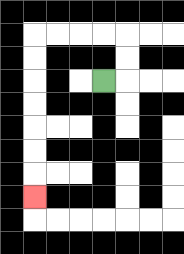{'start': '[4, 3]', 'end': '[1, 8]', 'path_directions': 'R,U,U,L,L,L,L,D,D,D,D,D,D,D', 'path_coordinates': '[[4, 3], [5, 3], [5, 2], [5, 1], [4, 1], [3, 1], [2, 1], [1, 1], [1, 2], [1, 3], [1, 4], [1, 5], [1, 6], [1, 7], [1, 8]]'}